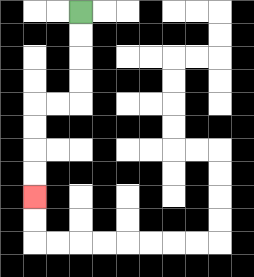{'start': '[3, 0]', 'end': '[1, 8]', 'path_directions': 'D,D,D,D,L,L,D,D,D,D', 'path_coordinates': '[[3, 0], [3, 1], [3, 2], [3, 3], [3, 4], [2, 4], [1, 4], [1, 5], [1, 6], [1, 7], [1, 8]]'}